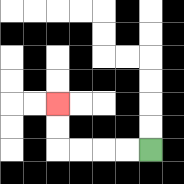{'start': '[6, 6]', 'end': '[2, 4]', 'path_directions': 'L,L,L,L,U,U', 'path_coordinates': '[[6, 6], [5, 6], [4, 6], [3, 6], [2, 6], [2, 5], [2, 4]]'}